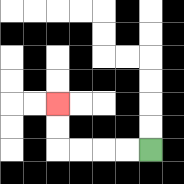{'start': '[6, 6]', 'end': '[2, 4]', 'path_directions': 'L,L,L,L,U,U', 'path_coordinates': '[[6, 6], [5, 6], [4, 6], [3, 6], [2, 6], [2, 5], [2, 4]]'}